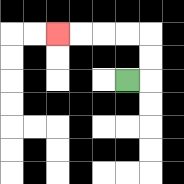{'start': '[5, 3]', 'end': '[2, 1]', 'path_directions': 'R,U,U,L,L,L,L', 'path_coordinates': '[[5, 3], [6, 3], [6, 2], [6, 1], [5, 1], [4, 1], [3, 1], [2, 1]]'}